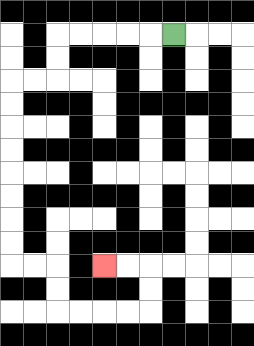{'start': '[7, 1]', 'end': '[4, 11]', 'path_directions': 'L,L,L,L,L,D,D,L,L,D,D,D,D,D,D,D,D,R,R,D,D,R,R,R,R,U,U,L,L', 'path_coordinates': '[[7, 1], [6, 1], [5, 1], [4, 1], [3, 1], [2, 1], [2, 2], [2, 3], [1, 3], [0, 3], [0, 4], [0, 5], [0, 6], [0, 7], [0, 8], [0, 9], [0, 10], [0, 11], [1, 11], [2, 11], [2, 12], [2, 13], [3, 13], [4, 13], [5, 13], [6, 13], [6, 12], [6, 11], [5, 11], [4, 11]]'}